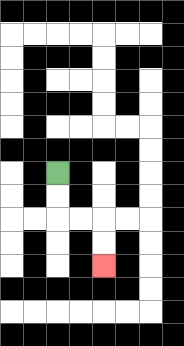{'start': '[2, 7]', 'end': '[4, 11]', 'path_directions': 'D,D,R,R,D,D', 'path_coordinates': '[[2, 7], [2, 8], [2, 9], [3, 9], [4, 9], [4, 10], [4, 11]]'}